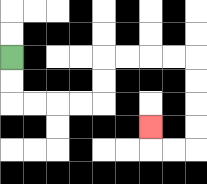{'start': '[0, 2]', 'end': '[6, 5]', 'path_directions': 'D,D,R,R,R,R,U,U,R,R,R,R,D,D,D,D,L,L,U', 'path_coordinates': '[[0, 2], [0, 3], [0, 4], [1, 4], [2, 4], [3, 4], [4, 4], [4, 3], [4, 2], [5, 2], [6, 2], [7, 2], [8, 2], [8, 3], [8, 4], [8, 5], [8, 6], [7, 6], [6, 6], [6, 5]]'}